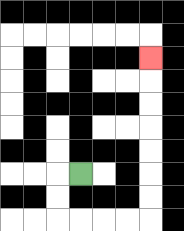{'start': '[3, 7]', 'end': '[6, 2]', 'path_directions': 'L,D,D,R,R,R,R,U,U,U,U,U,U,U', 'path_coordinates': '[[3, 7], [2, 7], [2, 8], [2, 9], [3, 9], [4, 9], [5, 9], [6, 9], [6, 8], [6, 7], [6, 6], [6, 5], [6, 4], [6, 3], [6, 2]]'}